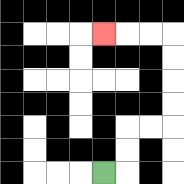{'start': '[4, 7]', 'end': '[4, 1]', 'path_directions': 'R,U,U,R,R,U,U,U,U,L,L,L', 'path_coordinates': '[[4, 7], [5, 7], [5, 6], [5, 5], [6, 5], [7, 5], [7, 4], [7, 3], [7, 2], [7, 1], [6, 1], [5, 1], [4, 1]]'}